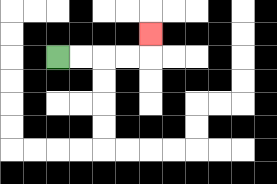{'start': '[2, 2]', 'end': '[6, 1]', 'path_directions': 'R,R,R,R,U', 'path_coordinates': '[[2, 2], [3, 2], [4, 2], [5, 2], [6, 2], [6, 1]]'}